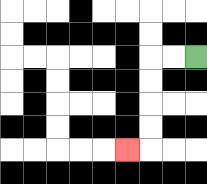{'start': '[8, 2]', 'end': '[5, 6]', 'path_directions': 'L,L,D,D,D,D,L', 'path_coordinates': '[[8, 2], [7, 2], [6, 2], [6, 3], [6, 4], [6, 5], [6, 6], [5, 6]]'}